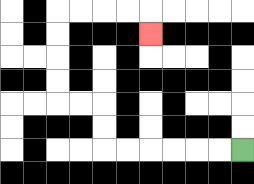{'start': '[10, 6]', 'end': '[6, 1]', 'path_directions': 'L,L,L,L,L,L,U,U,L,L,U,U,U,U,R,R,R,R,D', 'path_coordinates': '[[10, 6], [9, 6], [8, 6], [7, 6], [6, 6], [5, 6], [4, 6], [4, 5], [4, 4], [3, 4], [2, 4], [2, 3], [2, 2], [2, 1], [2, 0], [3, 0], [4, 0], [5, 0], [6, 0], [6, 1]]'}